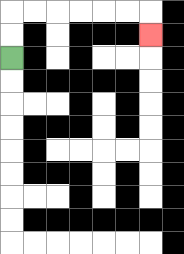{'start': '[0, 2]', 'end': '[6, 1]', 'path_directions': 'U,U,R,R,R,R,R,R,D', 'path_coordinates': '[[0, 2], [0, 1], [0, 0], [1, 0], [2, 0], [3, 0], [4, 0], [5, 0], [6, 0], [6, 1]]'}